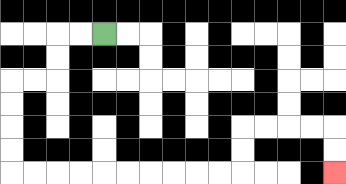{'start': '[4, 1]', 'end': '[14, 7]', 'path_directions': 'L,L,D,D,L,L,D,D,D,D,R,R,R,R,R,R,R,R,R,R,U,U,R,R,R,R,D,D', 'path_coordinates': '[[4, 1], [3, 1], [2, 1], [2, 2], [2, 3], [1, 3], [0, 3], [0, 4], [0, 5], [0, 6], [0, 7], [1, 7], [2, 7], [3, 7], [4, 7], [5, 7], [6, 7], [7, 7], [8, 7], [9, 7], [10, 7], [10, 6], [10, 5], [11, 5], [12, 5], [13, 5], [14, 5], [14, 6], [14, 7]]'}